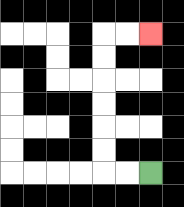{'start': '[6, 7]', 'end': '[6, 1]', 'path_directions': 'L,L,U,U,U,U,U,U,R,R', 'path_coordinates': '[[6, 7], [5, 7], [4, 7], [4, 6], [4, 5], [4, 4], [4, 3], [4, 2], [4, 1], [5, 1], [6, 1]]'}